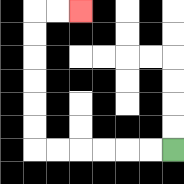{'start': '[7, 6]', 'end': '[3, 0]', 'path_directions': 'L,L,L,L,L,L,U,U,U,U,U,U,R,R', 'path_coordinates': '[[7, 6], [6, 6], [5, 6], [4, 6], [3, 6], [2, 6], [1, 6], [1, 5], [1, 4], [1, 3], [1, 2], [1, 1], [1, 0], [2, 0], [3, 0]]'}